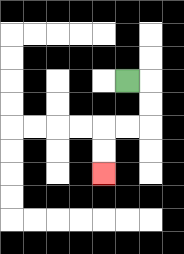{'start': '[5, 3]', 'end': '[4, 7]', 'path_directions': 'R,D,D,L,L,D,D', 'path_coordinates': '[[5, 3], [6, 3], [6, 4], [6, 5], [5, 5], [4, 5], [4, 6], [4, 7]]'}